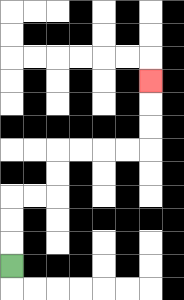{'start': '[0, 11]', 'end': '[6, 3]', 'path_directions': 'U,U,U,R,R,U,U,R,R,R,R,U,U,U', 'path_coordinates': '[[0, 11], [0, 10], [0, 9], [0, 8], [1, 8], [2, 8], [2, 7], [2, 6], [3, 6], [4, 6], [5, 6], [6, 6], [6, 5], [6, 4], [6, 3]]'}